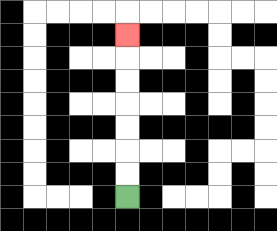{'start': '[5, 8]', 'end': '[5, 1]', 'path_directions': 'U,U,U,U,U,U,U', 'path_coordinates': '[[5, 8], [5, 7], [5, 6], [5, 5], [5, 4], [5, 3], [5, 2], [5, 1]]'}